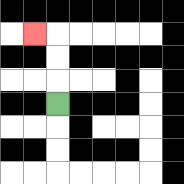{'start': '[2, 4]', 'end': '[1, 1]', 'path_directions': 'U,U,U,L', 'path_coordinates': '[[2, 4], [2, 3], [2, 2], [2, 1], [1, 1]]'}